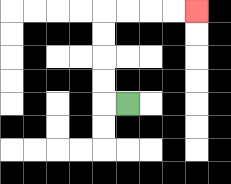{'start': '[5, 4]', 'end': '[8, 0]', 'path_directions': 'L,U,U,U,U,R,R,R,R', 'path_coordinates': '[[5, 4], [4, 4], [4, 3], [4, 2], [4, 1], [4, 0], [5, 0], [6, 0], [7, 0], [8, 0]]'}